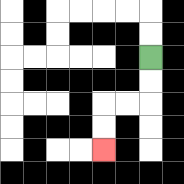{'start': '[6, 2]', 'end': '[4, 6]', 'path_directions': 'D,D,L,L,D,D', 'path_coordinates': '[[6, 2], [6, 3], [6, 4], [5, 4], [4, 4], [4, 5], [4, 6]]'}